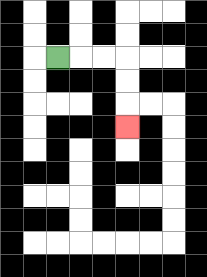{'start': '[2, 2]', 'end': '[5, 5]', 'path_directions': 'R,R,R,D,D,D', 'path_coordinates': '[[2, 2], [3, 2], [4, 2], [5, 2], [5, 3], [5, 4], [5, 5]]'}